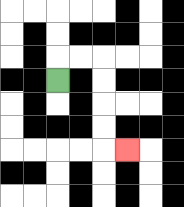{'start': '[2, 3]', 'end': '[5, 6]', 'path_directions': 'U,R,R,D,D,D,D,R', 'path_coordinates': '[[2, 3], [2, 2], [3, 2], [4, 2], [4, 3], [4, 4], [4, 5], [4, 6], [5, 6]]'}